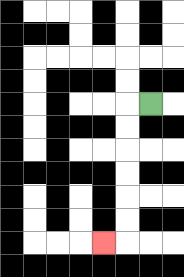{'start': '[6, 4]', 'end': '[4, 10]', 'path_directions': 'L,D,D,D,D,D,D,L', 'path_coordinates': '[[6, 4], [5, 4], [5, 5], [5, 6], [5, 7], [5, 8], [5, 9], [5, 10], [4, 10]]'}